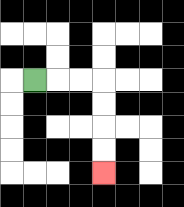{'start': '[1, 3]', 'end': '[4, 7]', 'path_directions': 'R,R,R,D,D,D,D', 'path_coordinates': '[[1, 3], [2, 3], [3, 3], [4, 3], [4, 4], [4, 5], [4, 6], [4, 7]]'}